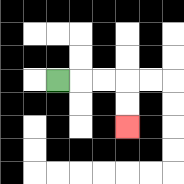{'start': '[2, 3]', 'end': '[5, 5]', 'path_directions': 'R,R,R,D,D', 'path_coordinates': '[[2, 3], [3, 3], [4, 3], [5, 3], [5, 4], [5, 5]]'}